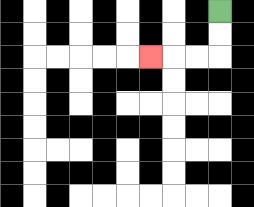{'start': '[9, 0]', 'end': '[6, 2]', 'path_directions': 'D,D,L,L,L', 'path_coordinates': '[[9, 0], [9, 1], [9, 2], [8, 2], [7, 2], [6, 2]]'}